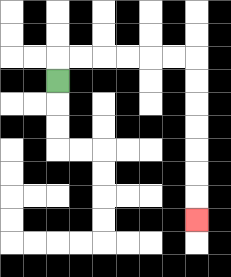{'start': '[2, 3]', 'end': '[8, 9]', 'path_directions': 'U,R,R,R,R,R,R,D,D,D,D,D,D,D', 'path_coordinates': '[[2, 3], [2, 2], [3, 2], [4, 2], [5, 2], [6, 2], [7, 2], [8, 2], [8, 3], [8, 4], [8, 5], [8, 6], [8, 7], [8, 8], [8, 9]]'}